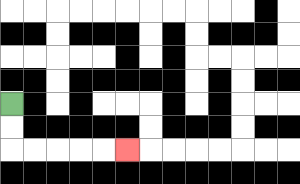{'start': '[0, 4]', 'end': '[5, 6]', 'path_directions': 'D,D,R,R,R,R,R', 'path_coordinates': '[[0, 4], [0, 5], [0, 6], [1, 6], [2, 6], [3, 6], [4, 6], [5, 6]]'}